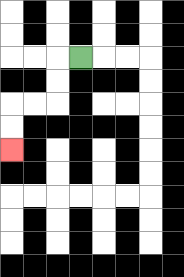{'start': '[3, 2]', 'end': '[0, 6]', 'path_directions': 'L,D,D,L,L,D,D', 'path_coordinates': '[[3, 2], [2, 2], [2, 3], [2, 4], [1, 4], [0, 4], [0, 5], [0, 6]]'}